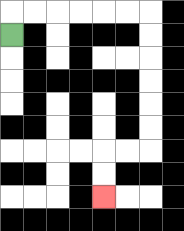{'start': '[0, 1]', 'end': '[4, 8]', 'path_directions': 'U,R,R,R,R,R,R,D,D,D,D,D,D,L,L,D,D', 'path_coordinates': '[[0, 1], [0, 0], [1, 0], [2, 0], [3, 0], [4, 0], [5, 0], [6, 0], [6, 1], [6, 2], [6, 3], [6, 4], [6, 5], [6, 6], [5, 6], [4, 6], [4, 7], [4, 8]]'}